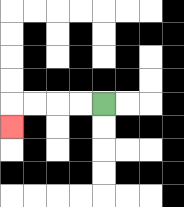{'start': '[4, 4]', 'end': '[0, 5]', 'path_directions': 'L,L,L,L,D', 'path_coordinates': '[[4, 4], [3, 4], [2, 4], [1, 4], [0, 4], [0, 5]]'}